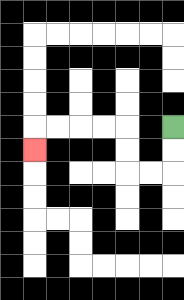{'start': '[7, 5]', 'end': '[1, 6]', 'path_directions': 'D,D,L,L,U,U,L,L,L,L,D', 'path_coordinates': '[[7, 5], [7, 6], [7, 7], [6, 7], [5, 7], [5, 6], [5, 5], [4, 5], [3, 5], [2, 5], [1, 5], [1, 6]]'}